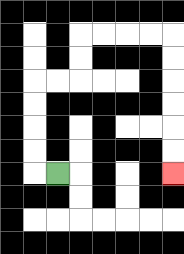{'start': '[2, 7]', 'end': '[7, 7]', 'path_directions': 'L,U,U,U,U,R,R,U,U,R,R,R,R,D,D,D,D,D,D', 'path_coordinates': '[[2, 7], [1, 7], [1, 6], [1, 5], [1, 4], [1, 3], [2, 3], [3, 3], [3, 2], [3, 1], [4, 1], [5, 1], [6, 1], [7, 1], [7, 2], [7, 3], [7, 4], [7, 5], [7, 6], [7, 7]]'}